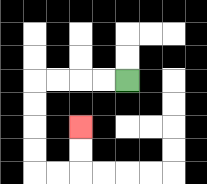{'start': '[5, 3]', 'end': '[3, 5]', 'path_directions': 'L,L,L,L,D,D,D,D,R,R,U,U', 'path_coordinates': '[[5, 3], [4, 3], [3, 3], [2, 3], [1, 3], [1, 4], [1, 5], [1, 6], [1, 7], [2, 7], [3, 7], [3, 6], [3, 5]]'}